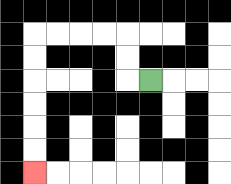{'start': '[6, 3]', 'end': '[1, 7]', 'path_directions': 'L,U,U,L,L,L,L,D,D,D,D,D,D', 'path_coordinates': '[[6, 3], [5, 3], [5, 2], [5, 1], [4, 1], [3, 1], [2, 1], [1, 1], [1, 2], [1, 3], [1, 4], [1, 5], [1, 6], [1, 7]]'}